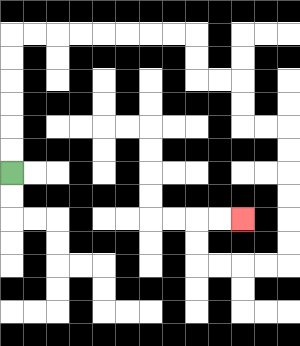{'start': '[0, 7]', 'end': '[10, 9]', 'path_directions': 'U,U,U,U,U,U,R,R,R,R,R,R,R,R,D,D,R,R,D,D,R,R,D,D,D,D,D,D,L,L,L,L,U,U,R,R', 'path_coordinates': '[[0, 7], [0, 6], [0, 5], [0, 4], [0, 3], [0, 2], [0, 1], [1, 1], [2, 1], [3, 1], [4, 1], [5, 1], [6, 1], [7, 1], [8, 1], [8, 2], [8, 3], [9, 3], [10, 3], [10, 4], [10, 5], [11, 5], [12, 5], [12, 6], [12, 7], [12, 8], [12, 9], [12, 10], [12, 11], [11, 11], [10, 11], [9, 11], [8, 11], [8, 10], [8, 9], [9, 9], [10, 9]]'}